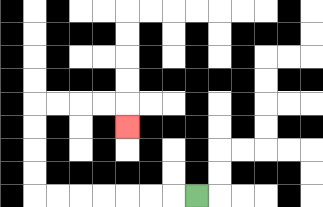{'start': '[8, 8]', 'end': '[5, 5]', 'path_directions': 'L,L,L,L,L,L,L,U,U,U,U,R,R,R,R,D', 'path_coordinates': '[[8, 8], [7, 8], [6, 8], [5, 8], [4, 8], [3, 8], [2, 8], [1, 8], [1, 7], [1, 6], [1, 5], [1, 4], [2, 4], [3, 4], [4, 4], [5, 4], [5, 5]]'}